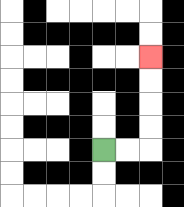{'start': '[4, 6]', 'end': '[6, 2]', 'path_directions': 'R,R,U,U,U,U', 'path_coordinates': '[[4, 6], [5, 6], [6, 6], [6, 5], [6, 4], [6, 3], [6, 2]]'}